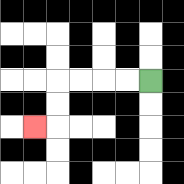{'start': '[6, 3]', 'end': '[1, 5]', 'path_directions': 'L,L,L,L,D,D,L', 'path_coordinates': '[[6, 3], [5, 3], [4, 3], [3, 3], [2, 3], [2, 4], [2, 5], [1, 5]]'}